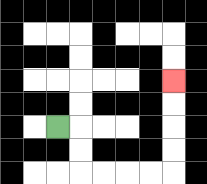{'start': '[2, 5]', 'end': '[7, 3]', 'path_directions': 'R,D,D,R,R,R,R,U,U,U,U', 'path_coordinates': '[[2, 5], [3, 5], [3, 6], [3, 7], [4, 7], [5, 7], [6, 7], [7, 7], [7, 6], [7, 5], [7, 4], [7, 3]]'}